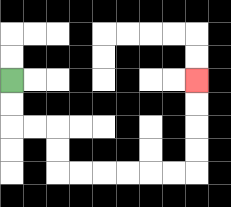{'start': '[0, 3]', 'end': '[8, 3]', 'path_directions': 'D,D,R,R,D,D,R,R,R,R,R,R,U,U,U,U', 'path_coordinates': '[[0, 3], [0, 4], [0, 5], [1, 5], [2, 5], [2, 6], [2, 7], [3, 7], [4, 7], [5, 7], [6, 7], [7, 7], [8, 7], [8, 6], [8, 5], [8, 4], [8, 3]]'}